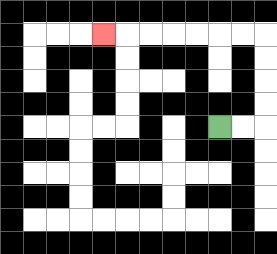{'start': '[9, 5]', 'end': '[4, 1]', 'path_directions': 'R,R,U,U,U,U,L,L,L,L,L,L,L', 'path_coordinates': '[[9, 5], [10, 5], [11, 5], [11, 4], [11, 3], [11, 2], [11, 1], [10, 1], [9, 1], [8, 1], [7, 1], [6, 1], [5, 1], [4, 1]]'}